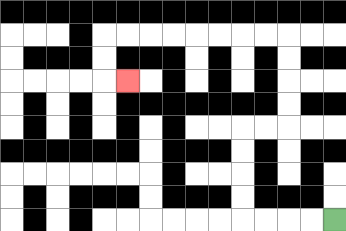{'start': '[14, 9]', 'end': '[5, 3]', 'path_directions': 'L,L,L,L,U,U,U,U,R,R,U,U,U,U,L,L,L,L,L,L,L,L,D,D,R', 'path_coordinates': '[[14, 9], [13, 9], [12, 9], [11, 9], [10, 9], [10, 8], [10, 7], [10, 6], [10, 5], [11, 5], [12, 5], [12, 4], [12, 3], [12, 2], [12, 1], [11, 1], [10, 1], [9, 1], [8, 1], [7, 1], [6, 1], [5, 1], [4, 1], [4, 2], [4, 3], [5, 3]]'}